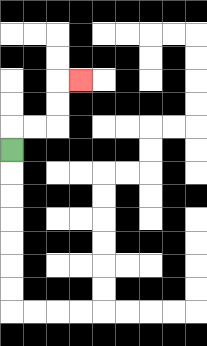{'start': '[0, 6]', 'end': '[3, 3]', 'path_directions': 'U,R,R,U,U,R', 'path_coordinates': '[[0, 6], [0, 5], [1, 5], [2, 5], [2, 4], [2, 3], [3, 3]]'}